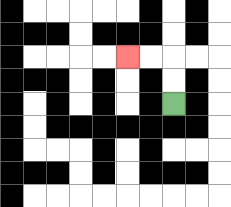{'start': '[7, 4]', 'end': '[5, 2]', 'path_directions': 'U,U,L,L', 'path_coordinates': '[[7, 4], [7, 3], [7, 2], [6, 2], [5, 2]]'}